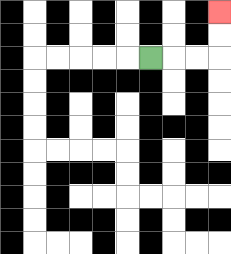{'start': '[6, 2]', 'end': '[9, 0]', 'path_directions': 'R,R,R,U,U', 'path_coordinates': '[[6, 2], [7, 2], [8, 2], [9, 2], [9, 1], [9, 0]]'}